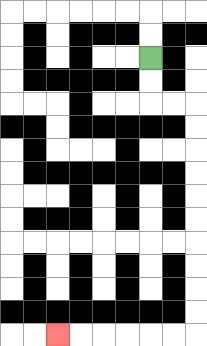{'start': '[6, 2]', 'end': '[2, 14]', 'path_directions': 'D,D,R,R,D,D,D,D,D,D,D,D,D,D,L,L,L,L,L,L', 'path_coordinates': '[[6, 2], [6, 3], [6, 4], [7, 4], [8, 4], [8, 5], [8, 6], [8, 7], [8, 8], [8, 9], [8, 10], [8, 11], [8, 12], [8, 13], [8, 14], [7, 14], [6, 14], [5, 14], [4, 14], [3, 14], [2, 14]]'}